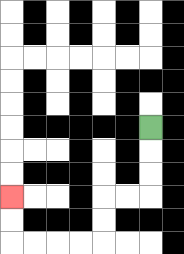{'start': '[6, 5]', 'end': '[0, 8]', 'path_directions': 'D,D,D,L,L,D,D,L,L,L,L,U,U', 'path_coordinates': '[[6, 5], [6, 6], [6, 7], [6, 8], [5, 8], [4, 8], [4, 9], [4, 10], [3, 10], [2, 10], [1, 10], [0, 10], [0, 9], [0, 8]]'}